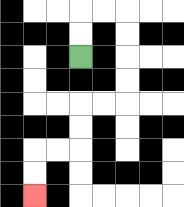{'start': '[3, 2]', 'end': '[1, 8]', 'path_directions': 'U,U,R,R,D,D,D,D,L,L,D,D,L,L,D,D', 'path_coordinates': '[[3, 2], [3, 1], [3, 0], [4, 0], [5, 0], [5, 1], [5, 2], [5, 3], [5, 4], [4, 4], [3, 4], [3, 5], [3, 6], [2, 6], [1, 6], [1, 7], [1, 8]]'}